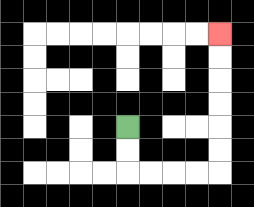{'start': '[5, 5]', 'end': '[9, 1]', 'path_directions': 'D,D,R,R,R,R,U,U,U,U,U,U', 'path_coordinates': '[[5, 5], [5, 6], [5, 7], [6, 7], [7, 7], [8, 7], [9, 7], [9, 6], [9, 5], [9, 4], [9, 3], [9, 2], [9, 1]]'}